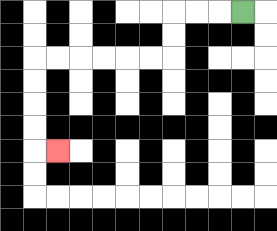{'start': '[10, 0]', 'end': '[2, 6]', 'path_directions': 'L,L,L,D,D,L,L,L,L,L,L,D,D,D,D,R', 'path_coordinates': '[[10, 0], [9, 0], [8, 0], [7, 0], [7, 1], [7, 2], [6, 2], [5, 2], [4, 2], [3, 2], [2, 2], [1, 2], [1, 3], [1, 4], [1, 5], [1, 6], [2, 6]]'}